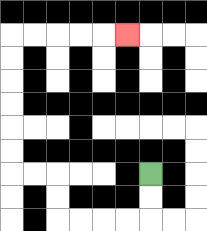{'start': '[6, 7]', 'end': '[5, 1]', 'path_directions': 'D,D,L,L,L,L,U,U,L,L,U,U,U,U,U,U,R,R,R,R,R', 'path_coordinates': '[[6, 7], [6, 8], [6, 9], [5, 9], [4, 9], [3, 9], [2, 9], [2, 8], [2, 7], [1, 7], [0, 7], [0, 6], [0, 5], [0, 4], [0, 3], [0, 2], [0, 1], [1, 1], [2, 1], [3, 1], [4, 1], [5, 1]]'}